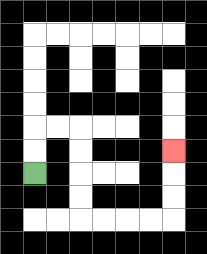{'start': '[1, 7]', 'end': '[7, 6]', 'path_directions': 'U,U,R,R,D,D,D,D,R,R,R,R,U,U,U', 'path_coordinates': '[[1, 7], [1, 6], [1, 5], [2, 5], [3, 5], [3, 6], [3, 7], [3, 8], [3, 9], [4, 9], [5, 9], [6, 9], [7, 9], [7, 8], [7, 7], [7, 6]]'}